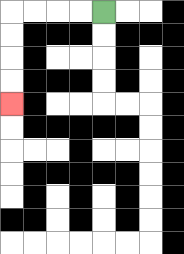{'start': '[4, 0]', 'end': '[0, 4]', 'path_directions': 'L,L,L,L,D,D,D,D', 'path_coordinates': '[[4, 0], [3, 0], [2, 0], [1, 0], [0, 0], [0, 1], [0, 2], [0, 3], [0, 4]]'}